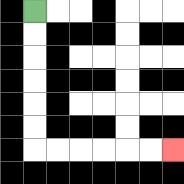{'start': '[1, 0]', 'end': '[7, 6]', 'path_directions': 'D,D,D,D,D,D,R,R,R,R,R,R', 'path_coordinates': '[[1, 0], [1, 1], [1, 2], [1, 3], [1, 4], [1, 5], [1, 6], [2, 6], [3, 6], [4, 6], [5, 6], [6, 6], [7, 6]]'}